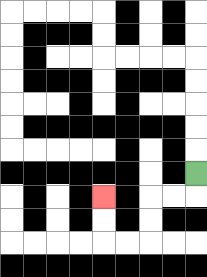{'start': '[8, 7]', 'end': '[4, 8]', 'path_directions': 'D,L,L,D,D,L,L,U,U', 'path_coordinates': '[[8, 7], [8, 8], [7, 8], [6, 8], [6, 9], [6, 10], [5, 10], [4, 10], [4, 9], [4, 8]]'}